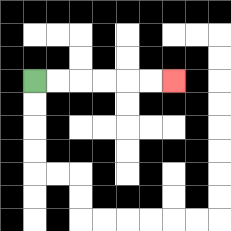{'start': '[1, 3]', 'end': '[7, 3]', 'path_directions': 'R,R,R,R,R,R', 'path_coordinates': '[[1, 3], [2, 3], [3, 3], [4, 3], [5, 3], [6, 3], [7, 3]]'}